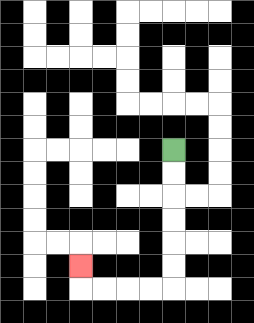{'start': '[7, 6]', 'end': '[3, 11]', 'path_directions': 'D,D,D,D,D,D,L,L,L,L,U', 'path_coordinates': '[[7, 6], [7, 7], [7, 8], [7, 9], [7, 10], [7, 11], [7, 12], [6, 12], [5, 12], [4, 12], [3, 12], [3, 11]]'}